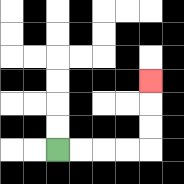{'start': '[2, 6]', 'end': '[6, 3]', 'path_directions': 'R,R,R,R,U,U,U', 'path_coordinates': '[[2, 6], [3, 6], [4, 6], [5, 6], [6, 6], [6, 5], [6, 4], [6, 3]]'}